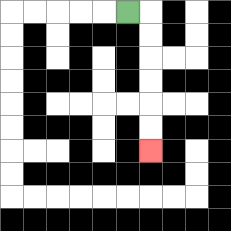{'start': '[5, 0]', 'end': '[6, 6]', 'path_directions': 'R,D,D,D,D,D,D', 'path_coordinates': '[[5, 0], [6, 0], [6, 1], [6, 2], [6, 3], [6, 4], [6, 5], [6, 6]]'}